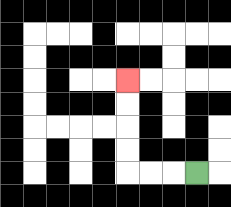{'start': '[8, 7]', 'end': '[5, 3]', 'path_directions': 'L,L,L,U,U,U,U', 'path_coordinates': '[[8, 7], [7, 7], [6, 7], [5, 7], [5, 6], [5, 5], [5, 4], [5, 3]]'}